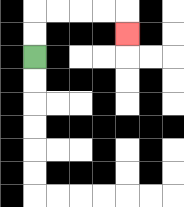{'start': '[1, 2]', 'end': '[5, 1]', 'path_directions': 'U,U,R,R,R,R,D', 'path_coordinates': '[[1, 2], [1, 1], [1, 0], [2, 0], [3, 0], [4, 0], [5, 0], [5, 1]]'}